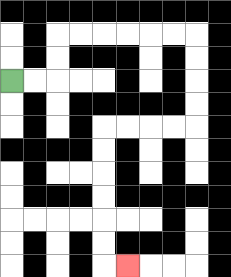{'start': '[0, 3]', 'end': '[5, 11]', 'path_directions': 'R,R,U,U,R,R,R,R,R,R,D,D,D,D,L,L,L,L,D,D,D,D,D,D,R', 'path_coordinates': '[[0, 3], [1, 3], [2, 3], [2, 2], [2, 1], [3, 1], [4, 1], [5, 1], [6, 1], [7, 1], [8, 1], [8, 2], [8, 3], [8, 4], [8, 5], [7, 5], [6, 5], [5, 5], [4, 5], [4, 6], [4, 7], [4, 8], [4, 9], [4, 10], [4, 11], [5, 11]]'}